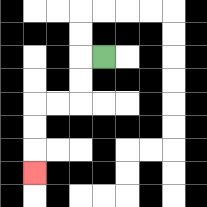{'start': '[4, 2]', 'end': '[1, 7]', 'path_directions': 'L,D,D,L,L,D,D,D', 'path_coordinates': '[[4, 2], [3, 2], [3, 3], [3, 4], [2, 4], [1, 4], [1, 5], [1, 6], [1, 7]]'}